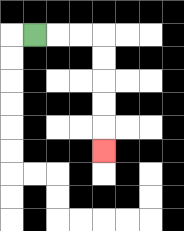{'start': '[1, 1]', 'end': '[4, 6]', 'path_directions': 'R,R,R,D,D,D,D,D', 'path_coordinates': '[[1, 1], [2, 1], [3, 1], [4, 1], [4, 2], [4, 3], [4, 4], [4, 5], [4, 6]]'}